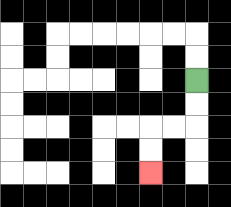{'start': '[8, 3]', 'end': '[6, 7]', 'path_directions': 'D,D,L,L,D,D', 'path_coordinates': '[[8, 3], [8, 4], [8, 5], [7, 5], [6, 5], [6, 6], [6, 7]]'}